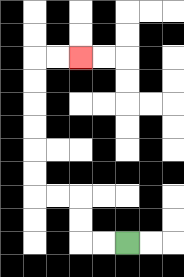{'start': '[5, 10]', 'end': '[3, 2]', 'path_directions': 'L,L,U,U,L,L,U,U,U,U,U,U,R,R', 'path_coordinates': '[[5, 10], [4, 10], [3, 10], [3, 9], [3, 8], [2, 8], [1, 8], [1, 7], [1, 6], [1, 5], [1, 4], [1, 3], [1, 2], [2, 2], [3, 2]]'}